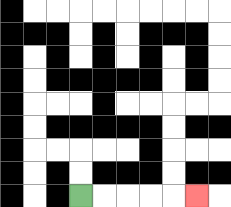{'start': '[3, 8]', 'end': '[8, 8]', 'path_directions': 'R,R,R,R,R', 'path_coordinates': '[[3, 8], [4, 8], [5, 8], [6, 8], [7, 8], [8, 8]]'}